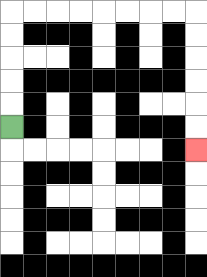{'start': '[0, 5]', 'end': '[8, 6]', 'path_directions': 'U,U,U,U,U,R,R,R,R,R,R,R,R,D,D,D,D,D,D', 'path_coordinates': '[[0, 5], [0, 4], [0, 3], [0, 2], [0, 1], [0, 0], [1, 0], [2, 0], [3, 0], [4, 0], [5, 0], [6, 0], [7, 0], [8, 0], [8, 1], [8, 2], [8, 3], [8, 4], [8, 5], [8, 6]]'}